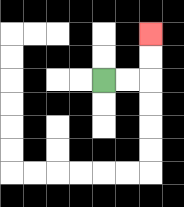{'start': '[4, 3]', 'end': '[6, 1]', 'path_directions': 'R,R,U,U', 'path_coordinates': '[[4, 3], [5, 3], [6, 3], [6, 2], [6, 1]]'}